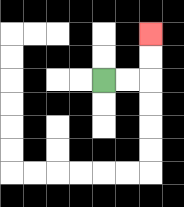{'start': '[4, 3]', 'end': '[6, 1]', 'path_directions': 'R,R,U,U', 'path_coordinates': '[[4, 3], [5, 3], [6, 3], [6, 2], [6, 1]]'}